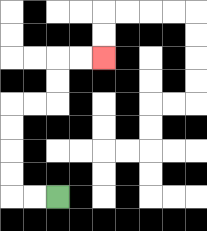{'start': '[2, 8]', 'end': '[4, 2]', 'path_directions': 'L,L,U,U,U,U,R,R,U,U,R,R', 'path_coordinates': '[[2, 8], [1, 8], [0, 8], [0, 7], [0, 6], [0, 5], [0, 4], [1, 4], [2, 4], [2, 3], [2, 2], [3, 2], [4, 2]]'}